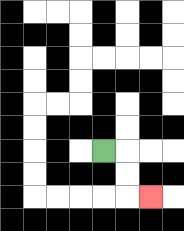{'start': '[4, 6]', 'end': '[6, 8]', 'path_directions': 'R,D,D,R', 'path_coordinates': '[[4, 6], [5, 6], [5, 7], [5, 8], [6, 8]]'}